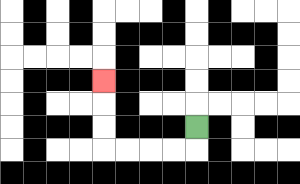{'start': '[8, 5]', 'end': '[4, 3]', 'path_directions': 'D,L,L,L,L,U,U,U', 'path_coordinates': '[[8, 5], [8, 6], [7, 6], [6, 6], [5, 6], [4, 6], [4, 5], [4, 4], [4, 3]]'}